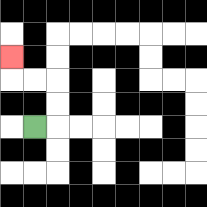{'start': '[1, 5]', 'end': '[0, 2]', 'path_directions': 'R,U,U,L,L,U', 'path_coordinates': '[[1, 5], [2, 5], [2, 4], [2, 3], [1, 3], [0, 3], [0, 2]]'}